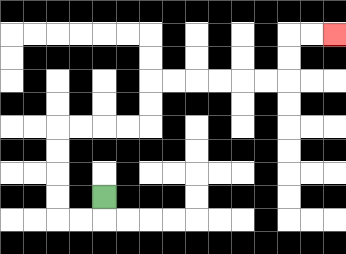{'start': '[4, 8]', 'end': '[14, 1]', 'path_directions': 'D,L,L,U,U,U,U,R,R,R,R,U,U,R,R,R,R,R,R,U,U,R,R', 'path_coordinates': '[[4, 8], [4, 9], [3, 9], [2, 9], [2, 8], [2, 7], [2, 6], [2, 5], [3, 5], [4, 5], [5, 5], [6, 5], [6, 4], [6, 3], [7, 3], [8, 3], [9, 3], [10, 3], [11, 3], [12, 3], [12, 2], [12, 1], [13, 1], [14, 1]]'}